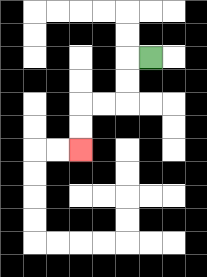{'start': '[6, 2]', 'end': '[3, 6]', 'path_directions': 'L,D,D,L,L,D,D', 'path_coordinates': '[[6, 2], [5, 2], [5, 3], [5, 4], [4, 4], [3, 4], [3, 5], [3, 6]]'}